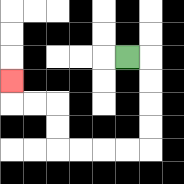{'start': '[5, 2]', 'end': '[0, 3]', 'path_directions': 'R,D,D,D,D,L,L,L,L,U,U,L,L,U', 'path_coordinates': '[[5, 2], [6, 2], [6, 3], [6, 4], [6, 5], [6, 6], [5, 6], [4, 6], [3, 6], [2, 6], [2, 5], [2, 4], [1, 4], [0, 4], [0, 3]]'}